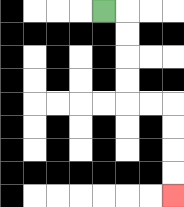{'start': '[4, 0]', 'end': '[7, 8]', 'path_directions': 'R,D,D,D,D,R,R,D,D,D,D', 'path_coordinates': '[[4, 0], [5, 0], [5, 1], [5, 2], [5, 3], [5, 4], [6, 4], [7, 4], [7, 5], [7, 6], [7, 7], [7, 8]]'}